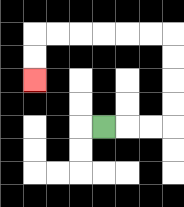{'start': '[4, 5]', 'end': '[1, 3]', 'path_directions': 'R,R,R,U,U,U,U,L,L,L,L,L,L,D,D', 'path_coordinates': '[[4, 5], [5, 5], [6, 5], [7, 5], [7, 4], [7, 3], [7, 2], [7, 1], [6, 1], [5, 1], [4, 1], [3, 1], [2, 1], [1, 1], [1, 2], [1, 3]]'}